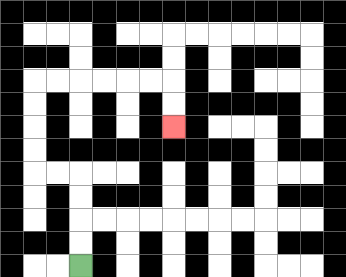{'start': '[3, 11]', 'end': '[7, 5]', 'path_directions': 'U,U,U,U,L,L,U,U,U,U,R,R,R,R,R,R,D,D', 'path_coordinates': '[[3, 11], [3, 10], [3, 9], [3, 8], [3, 7], [2, 7], [1, 7], [1, 6], [1, 5], [1, 4], [1, 3], [2, 3], [3, 3], [4, 3], [5, 3], [6, 3], [7, 3], [7, 4], [7, 5]]'}